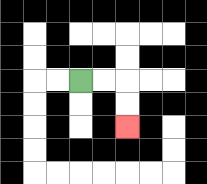{'start': '[3, 3]', 'end': '[5, 5]', 'path_directions': 'R,R,D,D', 'path_coordinates': '[[3, 3], [4, 3], [5, 3], [5, 4], [5, 5]]'}